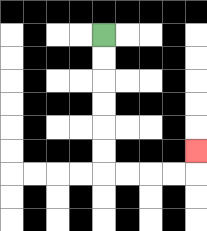{'start': '[4, 1]', 'end': '[8, 6]', 'path_directions': 'D,D,D,D,D,D,R,R,R,R,U', 'path_coordinates': '[[4, 1], [4, 2], [4, 3], [4, 4], [4, 5], [4, 6], [4, 7], [5, 7], [6, 7], [7, 7], [8, 7], [8, 6]]'}